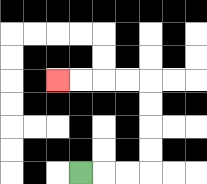{'start': '[3, 7]', 'end': '[2, 3]', 'path_directions': 'R,R,R,U,U,U,U,L,L,L,L', 'path_coordinates': '[[3, 7], [4, 7], [5, 7], [6, 7], [6, 6], [6, 5], [6, 4], [6, 3], [5, 3], [4, 3], [3, 3], [2, 3]]'}